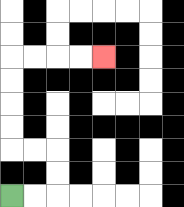{'start': '[0, 8]', 'end': '[4, 2]', 'path_directions': 'R,R,U,U,L,L,U,U,U,U,R,R,R,R', 'path_coordinates': '[[0, 8], [1, 8], [2, 8], [2, 7], [2, 6], [1, 6], [0, 6], [0, 5], [0, 4], [0, 3], [0, 2], [1, 2], [2, 2], [3, 2], [4, 2]]'}